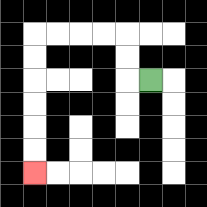{'start': '[6, 3]', 'end': '[1, 7]', 'path_directions': 'L,U,U,L,L,L,L,D,D,D,D,D,D', 'path_coordinates': '[[6, 3], [5, 3], [5, 2], [5, 1], [4, 1], [3, 1], [2, 1], [1, 1], [1, 2], [1, 3], [1, 4], [1, 5], [1, 6], [1, 7]]'}